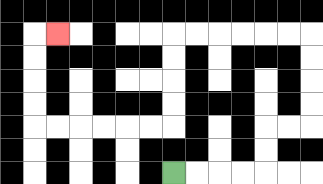{'start': '[7, 7]', 'end': '[2, 1]', 'path_directions': 'R,R,R,R,U,U,R,R,U,U,U,U,L,L,L,L,L,L,D,D,D,D,L,L,L,L,L,L,U,U,U,U,R', 'path_coordinates': '[[7, 7], [8, 7], [9, 7], [10, 7], [11, 7], [11, 6], [11, 5], [12, 5], [13, 5], [13, 4], [13, 3], [13, 2], [13, 1], [12, 1], [11, 1], [10, 1], [9, 1], [8, 1], [7, 1], [7, 2], [7, 3], [7, 4], [7, 5], [6, 5], [5, 5], [4, 5], [3, 5], [2, 5], [1, 5], [1, 4], [1, 3], [1, 2], [1, 1], [2, 1]]'}